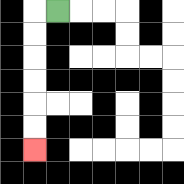{'start': '[2, 0]', 'end': '[1, 6]', 'path_directions': 'L,D,D,D,D,D,D', 'path_coordinates': '[[2, 0], [1, 0], [1, 1], [1, 2], [1, 3], [1, 4], [1, 5], [1, 6]]'}